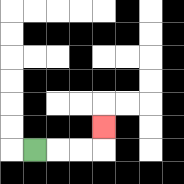{'start': '[1, 6]', 'end': '[4, 5]', 'path_directions': 'R,R,R,U', 'path_coordinates': '[[1, 6], [2, 6], [3, 6], [4, 6], [4, 5]]'}